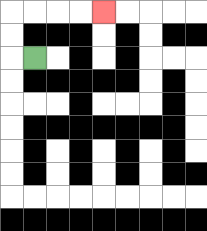{'start': '[1, 2]', 'end': '[4, 0]', 'path_directions': 'L,U,U,R,R,R,R', 'path_coordinates': '[[1, 2], [0, 2], [0, 1], [0, 0], [1, 0], [2, 0], [3, 0], [4, 0]]'}